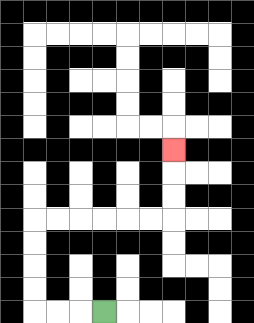{'start': '[4, 13]', 'end': '[7, 6]', 'path_directions': 'L,L,L,U,U,U,U,R,R,R,R,R,R,U,U,U', 'path_coordinates': '[[4, 13], [3, 13], [2, 13], [1, 13], [1, 12], [1, 11], [1, 10], [1, 9], [2, 9], [3, 9], [4, 9], [5, 9], [6, 9], [7, 9], [7, 8], [7, 7], [7, 6]]'}